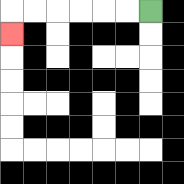{'start': '[6, 0]', 'end': '[0, 1]', 'path_directions': 'L,L,L,L,L,L,D', 'path_coordinates': '[[6, 0], [5, 0], [4, 0], [3, 0], [2, 0], [1, 0], [0, 0], [0, 1]]'}